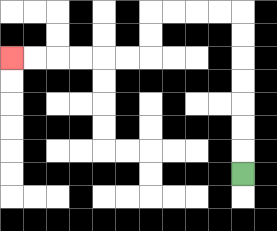{'start': '[10, 7]', 'end': '[0, 2]', 'path_directions': 'U,U,U,U,U,U,U,L,L,L,L,D,D,L,L,L,L,L,L', 'path_coordinates': '[[10, 7], [10, 6], [10, 5], [10, 4], [10, 3], [10, 2], [10, 1], [10, 0], [9, 0], [8, 0], [7, 0], [6, 0], [6, 1], [6, 2], [5, 2], [4, 2], [3, 2], [2, 2], [1, 2], [0, 2]]'}